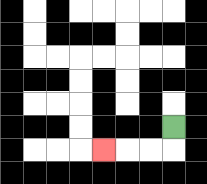{'start': '[7, 5]', 'end': '[4, 6]', 'path_directions': 'D,L,L,L', 'path_coordinates': '[[7, 5], [7, 6], [6, 6], [5, 6], [4, 6]]'}